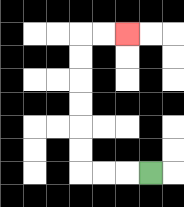{'start': '[6, 7]', 'end': '[5, 1]', 'path_directions': 'L,L,L,U,U,U,U,U,U,R,R', 'path_coordinates': '[[6, 7], [5, 7], [4, 7], [3, 7], [3, 6], [3, 5], [3, 4], [3, 3], [3, 2], [3, 1], [4, 1], [5, 1]]'}